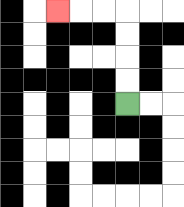{'start': '[5, 4]', 'end': '[2, 0]', 'path_directions': 'U,U,U,U,L,L,L', 'path_coordinates': '[[5, 4], [5, 3], [5, 2], [5, 1], [5, 0], [4, 0], [3, 0], [2, 0]]'}